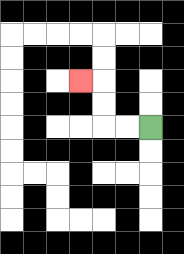{'start': '[6, 5]', 'end': '[3, 3]', 'path_directions': 'L,L,U,U,L', 'path_coordinates': '[[6, 5], [5, 5], [4, 5], [4, 4], [4, 3], [3, 3]]'}